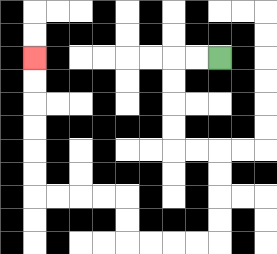{'start': '[9, 2]', 'end': '[1, 2]', 'path_directions': 'L,L,D,D,D,D,R,R,D,D,D,D,L,L,L,L,U,U,L,L,L,L,U,U,U,U,U,U', 'path_coordinates': '[[9, 2], [8, 2], [7, 2], [7, 3], [7, 4], [7, 5], [7, 6], [8, 6], [9, 6], [9, 7], [9, 8], [9, 9], [9, 10], [8, 10], [7, 10], [6, 10], [5, 10], [5, 9], [5, 8], [4, 8], [3, 8], [2, 8], [1, 8], [1, 7], [1, 6], [1, 5], [1, 4], [1, 3], [1, 2]]'}